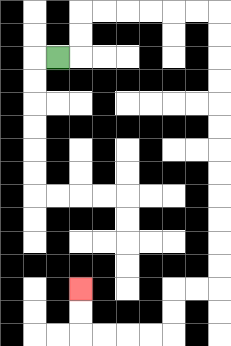{'start': '[2, 2]', 'end': '[3, 12]', 'path_directions': 'R,U,U,R,R,R,R,R,R,D,D,D,D,D,D,D,D,D,D,D,D,L,L,D,D,L,L,L,L,U,U', 'path_coordinates': '[[2, 2], [3, 2], [3, 1], [3, 0], [4, 0], [5, 0], [6, 0], [7, 0], [8, 0], [9, 0], [9, 1], [9, 2], [9, 3], [9, 4], [9, 5], [9, 6], [9, 7], [9, 8], [9, 9], [9, 10], [9, 11], [9, 12], [8, 12], [7, 12], [7, 13], [7, 14], [6, 14], [5, 14], [4, 14], [3, 14], [3, 13], [3, 12]]'}